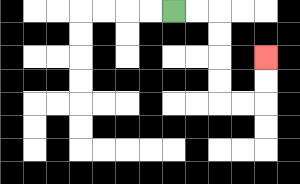{'start': '[7, 0]', 'end': '[11, 2]', 'path_directions': 'R,R,D,D,D,D,R,R,U,U', 'path_coordinates': '[[7, 0], [8, 0], [9, 0], [9, 1], [9, 2], [9, 3], [9, 4], [10, 4], [11, 4], [11, 3], [11, 2]]'}